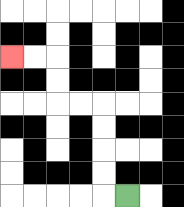{'start': '[5, 8]', 'end': '[0, 2]', 'path_directions': 'L,U,U,U,U,L,L,U,U,L,L', 'path_coordinates': '[[5, 8], [4, 8], [4, 7], [4, 6], [4, 5], [4, 4], [3, 4], [2, 4], [2, 3], [2, 2], [1, 2], [0, 2]]'}